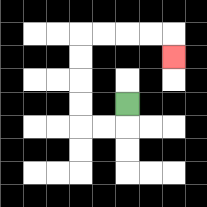{'start': '[5, 4]', 'end': '[7, 2]', 'path_directions': 'D,L,L,U,U,U,U,R,R,R,R,D', 'path_coordinates': '[[5, 4], [5, 5], [4, 5], [3, 5], [3, 4], [3, 3], [3, 2], [3, 1], [4, 1], [5, 1], [6, 1], [7, 1], [7, 2]]'}